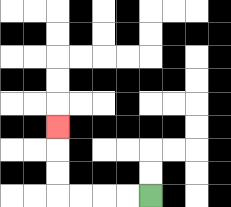{'start': '[6, 8]', 'end': '[2, 5]', 'path_directions': 'L,L,L,L,U,U,U', 'path_coordinates': '[[6, 8], [5, 8], [4, 8], [3, 8], [2, 8], [2, 7], [2, 6], [2, 5]]'}